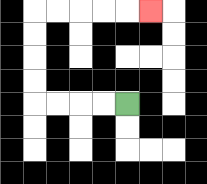{'start': '[5, 4]', 'end': '[6, 0]', 'path_directions': 'L,L,L,L,U,U,U,U,R,R,R,R,R', 'path_coordinates': '[[5, 4], [4, 4], [3, 4], [2, 4], [1, 4], [1, 3], [1, 2], [1, 1], [1, 0], [2, 0], [3, 0], [4, 0], [5, 0], [6, 0]]'}